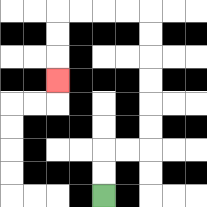{'start': '[4, 8]', 'end': '[2, 3]', 'path_directions': 'U,U,R,R,U,U,U,U,U,U,L,L,L,L,D,D,D', 'path_coordinates': '[[4, 8], [4, 7], [4, 6], [5, 6], [6, 6], [6, 5], [6, 4], [6, 3], [6, 2], [6, 1], [6, 0], [5, 0], [4, 0], [3, 0], [2, 0], [2, 1], [2, 2], [2, 3]]'}